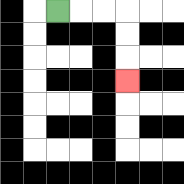{'start': '[2, 0]', 'end': '[5, 3]', 'path_directions': 'R,R,R,D,D,D', 'path_coordinates': '[[2, 0], [3, 0], [4, 0], [5, 0], [5, 1], [5, 2], [5, 3]]'}